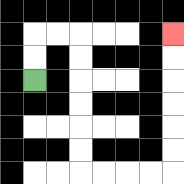{'start': '[1, 3]', 'end': '[7, 1]', 'path_directions': 'U,U,R,R,D,D,D,D,D,D,R,R,R,R,U,U,U,U,U,U', 'path_coordinates': '[[1, 3], [1, 2], [1, 1], [2, 1], [3, 1], [3, 2], [3, 3], [3, 4], [3, 5], [3, 6], [3, 7], [4, 7], [5, 7], [6, 7], [7, 7], [7, 6], [7, 5], [7, 4], [7, 3], [7, 2], [7, 1]]'}